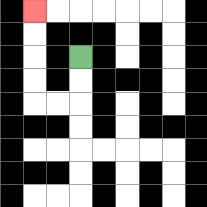{'start': '[3, 2]', 'end': '[1, 0]', 'path_directions': 'D,D,L,L,U,U,U,U', 'path_coordinates': '[[3, 2], [3, 3], [3, 4], [2, 4], [1, 4], [1, 3], [1, 2], [1, 1], [1, 0]]'}